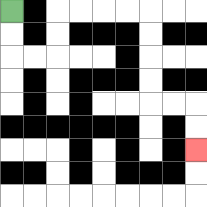{'start': '[0, 0]', 'end': '[8, 6]', 'path_directions': 'D,D,R,R,U,U,R,R,R,R,D,D,D,D,R,R,D,D', 'path_coordinates': '[[0, 0], [0, 1], [0, 2], [1, 2], [2, 2], [2, 1], [2, 0], [3, 0], [4, 0], [5, 0], [6, 0], [6, 1], [6, 2], [6, 3], [6, 4], [7, 4], [8, 4], [8, 5], [8, 6]]'}